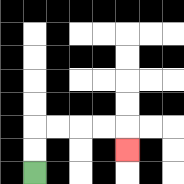{'start': '[1, 7]', 'end': '[5, 6]', 'path_directions': 'U,U,R,R,R,R,D', 'path_coordinates': '[[1, 7], [1, 6], [1, 5], [2, 5], [3, 5], [4, 5], [5, 5], [5, 6]]'}